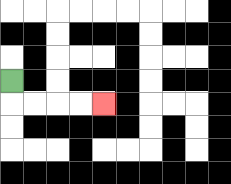{'start': '[0, 3]', 'end': '[4, 4]', 'path_directions': 'D,R,R,R,R', 'path_coordinates': '[[0, 3], [0, 4], [1, 4], [2, 4], [3, 4], [4, 4]]'}